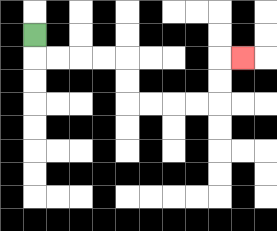{'start': '[1, 1]', 'end': '[10, 2]', 'path_directions': 'D,R,R,R,R,D,D,R,R,R,R,U,U,R', 'path_coordinates': '[[1, 1], [1, 2], [2, 2], [3, 2], [4, 2], [5, 2], [5, 3], [5, 4], [6, 4], [7, 4], [8, 4], [9, 4], [9, 3], [9, 2], [10, 2]]'}